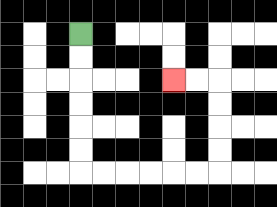{'start': '[3, 1]', 'end': '[7, 3]', 'path_directions': 'D,D,D,D,D,D,R,R,R,R,R,R,U,U,U,U,L,L', 'path_coordinates': '[[3, 1], [3, 2], [3, 3], [3, 4], [3, 5], [3, 6], [3, 7], [4, 7], [5, 7], [6, 7], [7, 7], [8, 7], [9, 7], [9, 6], [9, 5], [9, 4], [9, 3], [8, 3], [7, 3]]'}